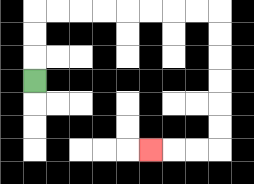{'start': '[1, 3]', 'end': '[6, 6]', 'path_directions': 'U,U,U,R,R,R,R,R,R,R,R,D,D,D,D,D,D,L,L,L', 'path_coordinates': '[[1, 3], [1, 2], [1, 1], [1, 0], [2, 0], [3, 0], [4, 0], [5, 0], [6, 0], [7, 0], [8, 0], [9, 0], [9, 1], [9, 2], [9, 3], [9, 4], [9, 5], [9, 6], [8, 6], [7, 6], [6, 6]]'}